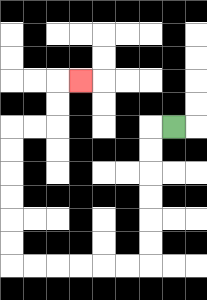{'start': '[7, 5]', 'end': '[3, 3]', 'path_directions': 'L,D,D,D,D,D,D,L,L,L,L,L,L,U,U,U,U,U,U,R,R,U,U,R', 'path_coordinates': '[[7, 5], [6, 5], [6, 6], [6, 7], [6, 8], [6, 9], [6, 10], [6, 11], [5, 11], [4, 11], [3, 11], [2, 11], [1, 11], [0, 11], [0, 10], [0, 9], [0, 8], [0, 7], [0, 6], [0, 5], [1, 5], [2, 5], [2, 4], [2, 3], [3, 3]]'}